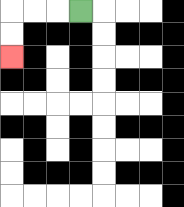{'start': '[3, 0]', 'end': '[0, 2]', 'path_directions': 'L,L,L,D,D', 'path_coordinates': '[[3, 0], [2, 0], [1, 0], [0, 0], [0, 1], [0, 2]]'}